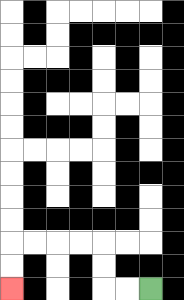{'start': '[6, 12]', 'end': '[0, 12]', 'path_directions': 'L,L,U,U,L,L,L,L,D,D', 'path_coordinates': '[[6, 12], [5, 12], [4, 12], [4, 11], [4, 10], [3, 10], [2, 10], [1, 10], [0, 10], [0, 11], [0, 12]]'}